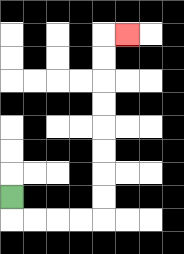{'start': '[0, 8]', 'end': '[5, 1]', 'path_directions': 'D,R,R,R,R,U,U,U,U,U,U,U,U,R', 'path_coordinates': '[[0, 8], [0, 9], [1, 9], [2, 9], [3, 9], [4, 9], [4, 8], [4, 7], [4, 6], [4, 5], [4, 4], [4, 3], [4, 2], [4, 1], [5, 1]]'}